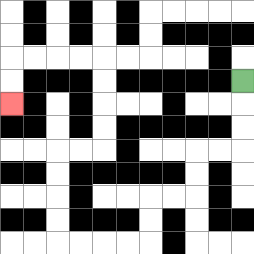{'start': '[10, 3]', 'end': '[0, 4]', 'path_directions': 'D,D,D,L,L,D,D,L,L,D,D,L,L,L,L,U,U,U,U,R,R,U,U,U,U,L,L,L,L,D,D', 'path_coordinates': '[[10, 3], [10, 4], [10, 5], [10, 6], [9, 6], [8, 6], [8, 7], [8, 8], [7, 8], [6, 8], [6, 9], [6, 10], [5, 10], [4, 10], [3, 10], [2, 10], [2, 9], [2, 8], [2, 7], [2, 6], [3, 6], [4, 6], [4, 5], [4, 4], [4, 3], [4, 2], [3, 2], [2, 2], [1, 2], [0, 2], [0, 3], [0, 4]]'}